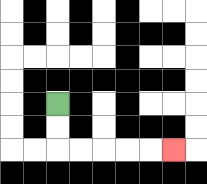{'start': '[2, 4]', 'end': '[7, 6]', 'path_directions': 'D,D,R,R,R,R,R', 'path_coordinates': '[[2, 4], [2, 5], [2, 6], [3, 6], [4, 6], [5, 6], [6, 6], [7, 6]]'}